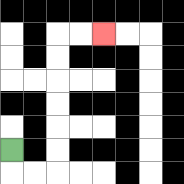{'start': '[0, 6]', 'end': '[4, 1]', 'path_directions': 'D,R,R,U,U,U,U,U,U,R,R', 'path_coordinates': '[[0, 6], [0, 7], [1, 7], [2, 7], [2, 6], [2, 5], [2, 4], [2, 3], [2, 2], [2, 1], [3, 1], [4, 1]]'}